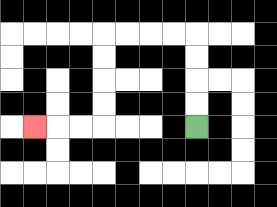{'start': '[8, 5]', 'end': '[1, 5]', 'path_directions': 'U,U,U,U,L,L,L,L,D,D,D,D,L,L,L', 'path_coordinates': '[[8, 5], [8, 4], [8, 3], [8, 2], [8, 1], [7, 1], [6, 1], [5, 1], [4, 1], [4, 2], [4, 3], [4, 4], [4, 5], [3, 5], [2, 5], [1, 5]]'}